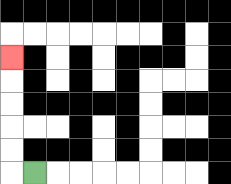{'start': '[1, 7]', 'end': '[0, 2]', 'path_directions': 'L,U,U,U,U,U', 'path_coordinates': '[[1, 7], [0, 7], [0, 6], [0, 5], [0, 4], [0, 3], [0, 2]]'}